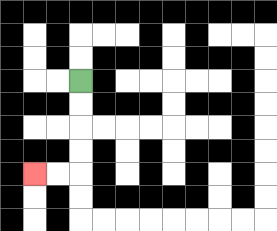{'start': '[3, 3]', 'end': '[1, 7]', 'path_directions': 'D,D,D,D,L,L', 'path_coordinates': '[[3, 3], [3, 4], [3, 5], [3, 6], [3, 7], [2, 7], [1, 7]]'}